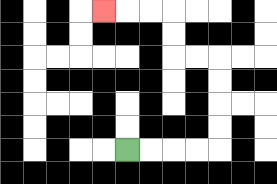{'start': '[5, 6]', 'end': '[4, 0]', 'path_directions': 'R,R,R,R,U,U,U,U,L,L,U,U,L,L,L', 'path_coordinates': '[[5, 6], [6, 6], [7, 6], [8, 6], [9, 6], [9, 5], [9, 4], [9, 3], [9, 2], [8, 2], [7, 2], [7, 1], [7, 0], [6, 0], [5, 0], [4, 0]]'}